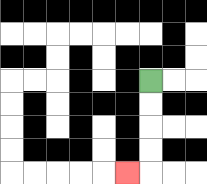{'start': '[6, 3]', 'end': '[5, 7]', 'path_directions': 'D,D,D,D,L', 'path_coordinates': '[[6, 3], [6, 4], [6, 5], [6, 6], [6, 7], [5, 7]]'}